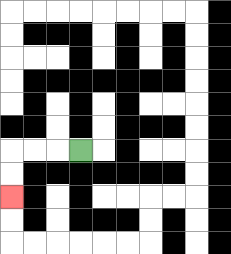{'start': '[3, 6]', 'end': '[0, 8]', 'path_directions': 'L,L,L,D,D', 'path_coordinates': '[[3, 6], [2, 6], [1, 6], [0, 6], [0, 7], [0, 8]]'}